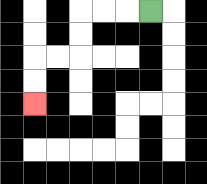{'start': '[6, 0]', 'end': '[1, 4]', 'path_directions': 'L,L,L,D,D,L,L,D,D', 'path_coordinates': '[[6, 0], [5, 0], [4, 0], [3, 0], [3, 1], [3, 2], [2, 2], [1, 2], [1, 3], [1, 4]]'}